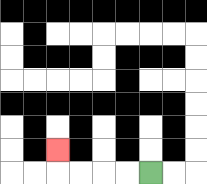{'start': '[6, 7]', 'end': '[2, 6]', 'path_directions': 'L,L,L,L,U', 'path_coordinates': '[[6, 7], [5, 7], [4, 7], [3, 7], [2, 7], [2, 6]]'}